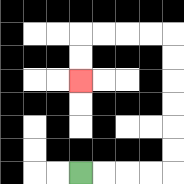{'start': '[3, 7]', 'end': '[3, 3]', 'path_directions': 'R,R,R,R,U,U,U,U,U,U,L,L,L,L,D,D', 'path_coordinates': '[[3, 7], [4, 7], [5, 7], [6, 7], [7, 7], [7, 6], [7, 5], [7, 4], [7, 3], [7, 2], [7, 1], [6, 1], [5, 1], [4, 1], [3, 1], [3, 2], [3, 3]]'}